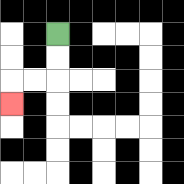{'start': '[2, 1]', 'end': '[0, 4]', 'path_directions': 'D,D,L,L,D', 'path_coordinates': '[[2, 1], [2, 2], [2, 3], [1, 3], [0, 3], [0, 4]]'}